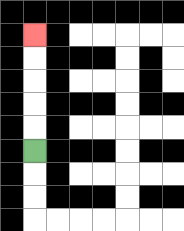{'start': '[1, 6]', 'end': '[1, 1]', 'path_directions': 'U,U,U,U,U', 'path_coordinates': '[[1, 6], [1, 5], [1, 4], [1, 3], [1, 2], [1, 1]]'}